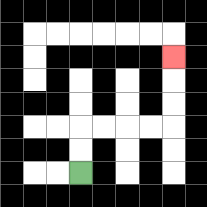{'start': '[3, 7]', 'end': '[7, 2]', 'path_directions': 'U,U,R,R,R,R,U,U,U', 'path_coordinates': '[[3, 7], [3, 6], [3, 5], [4, 5], [5, 5], [6, 5], [7, 5], [7, 4], [7, 3], [7, 2]]'}